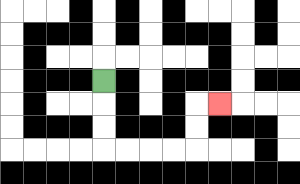{'start': '[4, 3]', 'end': '[9, 4]', 'path_directions': 'D,D,D,R,R,R,R,U,U,R', 'path_coordinates': '[[4, 3], [4, 4], [4, 5], [4, 6], [5, 6], [6, 6], [7, 6], [8, 6], [8, 5], [8, 4], [9, 4]]'}